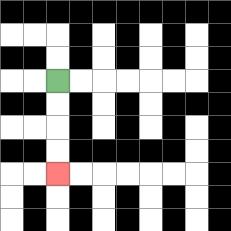{'start': '[2, 3]', 'end': '[2, 7]', 'path_directions': 'D,D,D,D', 'path_coordinates': '[[2, 3], [2, 4], [2, 5], [2, 6], [2, 7]]'}